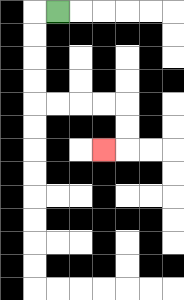{'start': '[2, 0]', 'end': '[4, 6]', 'path_directions': 'L,D,D,D,D,R,R,R,R,D,D,L', 'path_coordinates': '[[2, 0], [1, 0], [1, 1], [1, 2], [1, 3], [1, 4], [2, 4], [3, 4], [4, 4], [5, 4], [5, 5], [5, 6], [4, 6]]'}